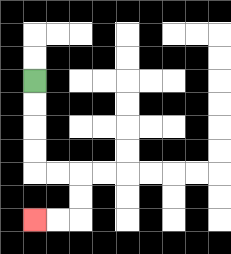{'start': '[1, 3]', 'end': '[1, 9]', 'path_directions': 'D,D,D,D,R,R,D,D,L,L', 'path_coordinates': '[[1, 3], [1, 4], [1, 5], [1, 6], [1, 7], [2, 7], [3, 7], [3, 8], [3, 9], [2, 9], [1, 9]]'}